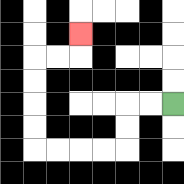{'start': '[7, 4]', 'end': '[3, 1]', 'path_directions': 'L,L,D,D,L,L,L,L,U,U,U,U,R,R,U', 'path_coordinates': '[[7, 4], [6, 4], [5, 4], [5, 5], [5, 6], [4, 6], [3, 6], [2, 6], [1, 6], [1, 5], [1, 4], [1, 3], [1, 2], [2, 2], [3, 2], [3, 1]]'}